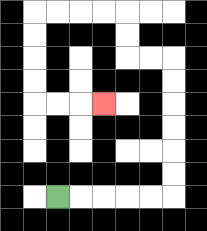{'start': '[2, 8]', 'end': '[4, 4]', 'path_directions': 'R,R,R,R,R,U,U,U,U,U,U,L,L,U,U,L,L,L,L,D,D,D,D,R,R,R', 'path_coordinates': '[[2, 8], [3, 8], [4, 8], [5, 8], [6, 8], [7, 8], [7, 7], [7, 6], [7, 5], [7, 4], [7, 3], [7, 2], [6, 2], [5, 2], [5, 1], [5, 0], [4, 0], [3, 0], [2, 0], [1, 0], [1, 1], [1, 2], [1, 3], [1, 4], [2, 4], [3, 4], [4, 4]]'}